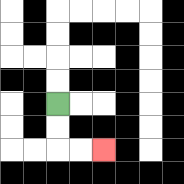{'start': '[2, 4]', 'end': '[4, 6]', 'path_directions': 'D,D,R,R', 'path_coordinates': '[[2, 4], [2, 5], [2, 6], [3, 6], [4, 6]]'}